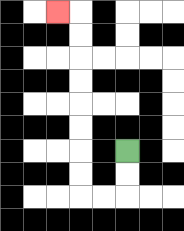{'start': '[5, 6]', 'end': '[2, 0]', 'path_directions': 'D,D,L,L,U,U,U,U,U,U,U,U,L', 'path_coordinates': '[[5, 6], [5, 7], [5, 8], [4, 8], [3, 8], [3, 7], [3, 6], [3, 5], [3, 4], [3, 3], [3, 2], [3, 1], [3, 0], [2, 0]]'}